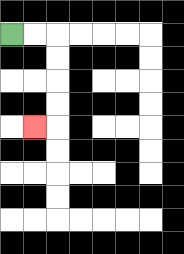{'start': '[0, 1]', 'end': '[1, 5]', 'path_directions': 'R,R,D,D,D,D,L', 'path_coordinates': '[[0, 1], [1, 1], [2, 1], [2, 2], [2, 3], [2, 4], [2, 5], [1, 5]]'}